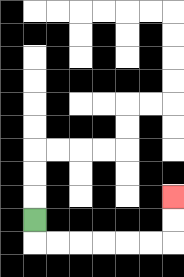{'start': '[1, 9]', 'end': '[7, 8]', 'path_directions': 'D,R,R,R,R,R,R,U,U', 'path_coordinates': '[[1, 9], [1, 10], [2, 10], [3, 10], [4, 10], [5, 10], [6, 10], [7, 10], [7, 9], [7, 8]]'}